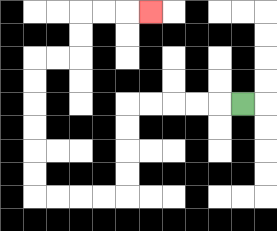{'start': '[10, 4]', 'end': '[6, 0]', 'path_directions': 'L,L,L,L,L,D,D,D,D,L,L,L,L,U,U,U,U,U,U,R,R,U,U,R,R,R', 'path_coordinates': '[[10, 4], [9, 4], [8, 4], [7, 4], [6, 4], [5, 4], [5, 5], [5, 6], [5, 7], [5, 8], [4, 8], [3, 8], [2, 8], [1, 8], [1, 7], [1, 6], [1, 5], [1, 4], [1, 3], [1, 2], [2, 2], [3, 2], [3, 1], [3, 0], [4, 0], [5, 0], [6, 0]]'}